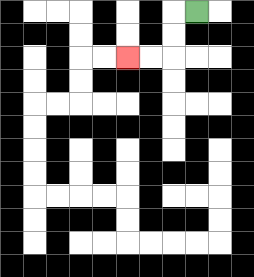{'start': '[8, 0]', 'end': '[5, 2]', 'path_directions': 'L,D,D,L,L', 'path_coordinates': '[[8, 0], [7, 0], [7, 1], [7, 2], [6, 2], [5, 2]]'}